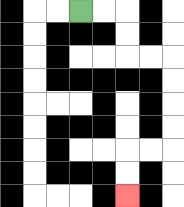{'start': '[3, 0]', 'end': '[5, 8]', 'path_directions': 'R,R,D,D,R,R,D,D,D,D,L,L,D,D', 'path_coordinates': '[[3, 0], [4, 0], [5, 0], [5, 1], [5, 2], [6, 2], [7, 2], [7, 3], [7, 4], [7, 5], [7, 6], [6, 6], [5, 6], [5, 7], [5, 8]]'}